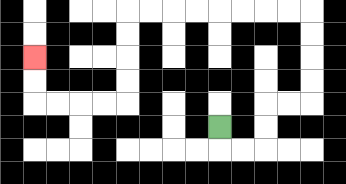{'start': '[9, 5]', 'end': '[1, 2]', 'path_directions': 'D,R,R,U,U,R,R,U,U,U,U,L,L,L,L,L,L,L,L,D,D,D,D,L,L,L,L,U,U', 'path_coordinates': '[[9, 5], [9, 6], [10, 6], [11, 6], [11, 5], [11, 4], [12, 4], [13, 4], [13, 3], [13, 2], [13, 1], [13, 0], [12, 0], [11, 0], [10, 0], [9, 0], [8, 0], [7, 0], [6, 0], [5, 0], [5, 1], [5, 2], [5, 3], [5, 4], [4, 4], [3, 4], [2, 4], [1, 4], [1, 3], [1, 2]]'}